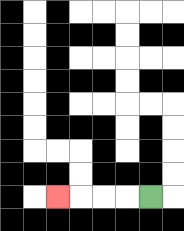{'start': '[6, 8]', 'end': '[2, 8]', 'path_directions': 'L,L,L,L', 'path_coordinates': '[[6, 8], [5, 8], [4, 8], [3, 8], [2, 8]]'}